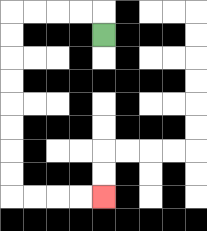{'start': '[4, 1]', 'end': '[4, 8]', 'path_directions': 'U,L,L,L,L,D,D,D,D,D,D,D,D,R,R,R,R', 'path_coordinates': '[[4, 1], [4, 0], [3, 0], [2, 0], [1, 0], [0, 0], [0, 1], [0, 2], [0, 3], [0, 4], [0, 5], [0, 6], [0, 7], [0, 8], [1, 8], [2, 8], [3, 8], [4, 8]]'}